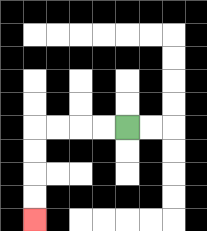{'start': '[5, 5]', 'end': '[1, 9]', 'path_directions': 'L,L,L,L,D,D,D,D', 'path_coordinates': '[[5, 5], [4, 5], [3, 5], [2, 5], [1, 5], [1, 6], [1, 7], [1, 8], [1, 9]]'}